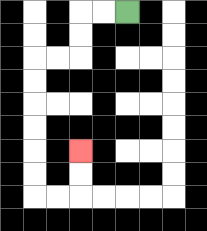{'start': '[5, 0]', 'end': '[3, 6]', 'path_directions': 'L,L,D,D,L,L,D,D,D,D,D,D,R,R,U,U', 'path_coordinates': '[[5, 0], [4, 0], [3, 0], [3, 1], [3, 2], [2, 2], [1, 2], [1, 3], [1, 4], [1, 5], [1, 6], [1, 7], [1, 8], [2, 8], [3, 8], [3, 7], [3, 6]]'}